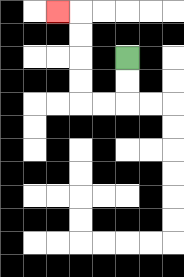{'start': '[5, 2]', 'end': '[2, 0]', 'path_directions': 'D,D,L,L,U,U,U,U,L', 'path_coordinates': '[[5, 2], [5, 3], [5, 4], [4, 4], [3, 4], [3, 3], [3, 2], [3, 1], [3, 0], [2, 0]]'}